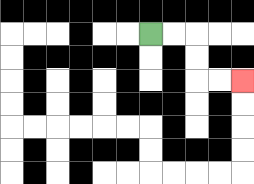{'start': '[6, 1]', 'end': '[10, 3]', 'path_directions': 'R,R,D,D,R,R', 'path_coordinates': '[[6, 1], [7, 1], [8, 1], [8, 2], [8, 3], [9, 3], [10, 3]]'}